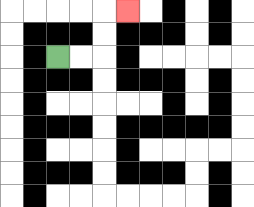{'start': '[2, 2]', 'end': '[5, 0]', 'path_directions': 'R,R,U,U,R', 'path_coordinates': '[[2, 2], [3, 2], [4, 2], [4, 1], [4, 0], [5, 0]]'}